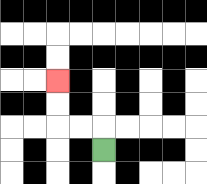{'start': '[4, 6]', 'end': '[2, 3]', 'path_directions': 'U,L,L,U,U', 'path_coordinates': '[[4, 6], [4, 5], [3, 5], [2, 5], [2, 4], [2, 3]]'}